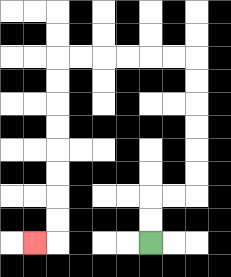{'start': '[6, 10]', 'end': '[1, 10]', 'path_directions': 'U,U,R,R,U,U,U,U,U,U,L,L,L,L,L,L,D,D,D,D,D,D,D,D,L', 'path_coordinates': '[[6, 10], [6, 9], [6, 8], [7, 8], [8, 8], [8, 7], [8, 6], [8, 5], [8, 4], [8, 3], [8, 2], [7, 2], [6, 2], [5, 2], [4, 2], [3, 2], [2, 2], [2, 3], [2, 4], [2, 5], [2, 6], [2, 7], [2, 8], [2, 9], [2, 10], [1, 10]]'}